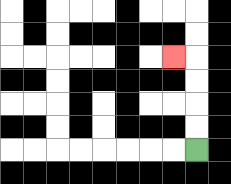{'start': '[8, 6]', 'end': '[7, 2]', 'path_directions': 'U,U,U,U,L', 'path_coordinates': '[[8, 6], [8, 5], [8, 4], [8, 3], [8, 2], [7, 2]]'}